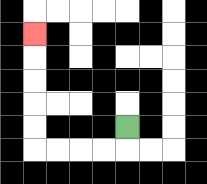{'start': '[5, 5]', 'end': '[1, 1]', 'path_directions': 'D,L,L,L,L,U,U,U,U,U', 'path_coordinates': '[[5, 5], [5, 6], [4, 6], [3, 6], [2, 6], [1, 6], [1, 5], [1, 4], [1, 3], [1, 2], [1, 1]]'}